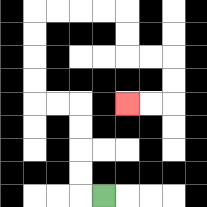{'start': '[4, 8]', 'end': '[5, 4]', 'path_directions': 'L,U,U,U,U,L,L,U,U,U,U,R,R,R,R,D,D,R,R,D,D,L,L', 'path_coordinates': '[[4, 8], [3, 8], [3, 7], [3, 6], [3, 5], [3, 4], [2, 4], [1, 4], [1, 3], [1, 2], [1, 1], [1, 0], [2, 0], [3, 0], [4, 0], [5, 0], [5, 1], [5, 2], [6, 2], [7, 2], [7, 3], [7, 4], [6, 4], [5, 4]]'}